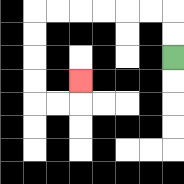{'start': '[7, 2]', 'end': '[3, 3]', 'path_directions': 'U,U,L,L,L,L,L,L,D,D,D,D,R,R,U', 'path_coordinates': '[[7, 2], [7, 1], [7, 0], [6, 0], [5, 0], [4, 0], [3, 0], [2, 0], [1, 0], [1, 1], [1, 2], [1, 3], [1, 4], [2, 4], [3, 4], [3, 3]]'}